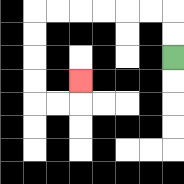{'start': '[7, 2]', 'end': '[3, 3]', 'path_directions': 'U,U,L,L,L,L,L,L,D,D,D,D,R,R,U', 'path_coordinates': '[[7, 2], [7, 1], [7, 0], [6, 0], [5, 0], [4, 0], [3, 0], [2, 0], [1, 0], [1, 1], [1, 2], [1, 3], [1, 4], [2, 4], [3, 4], [3, 3]]'}